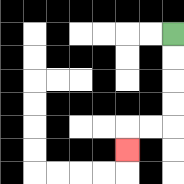{'start': '[7, 1]', 'end': '[5, 6]', 'path_directions': 'D,D,D,D,L,L,D', 'path_coordinates': '[[7, 1], [7, 2], [7, 3], [7, 4], [7, 5], [6, 5], [5, 5], [5, 6]]'}